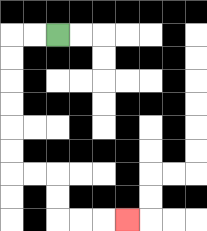{'start': '[2, 1]', 'end': '[5, 9]', 'path_directions': 'L,L,D,D,D,D,D,D,R,R,D,D,R,R,R', 'path_coordinates': '[[2, 1], [1, 1], [0, 1], [0, 2], [0, 3], [0, 4], [0, 5], [0, 6], [0, 7], [1, 7], [2, 7], [2, 8], [2, 9], [3, 9], [4, 9], [5, 9]]'}